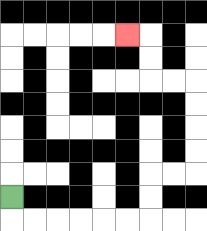{'start': '[0, 8]', 'end': '[5, 1]', 'path_directions': 'D,R,R,R,R,R,R,U,U,R,R,U,U,U,U,L,L,U,U,L', 'path_coordinates': '[[0, 8], [0, 9], [1, 9], [2, 9], [3, 9], [4, 9], [5, 9], [6, 9], [6, 8], [6, 7], [7, 7], [8, 7], [8, 6], [8, 5], [8, 4], [8, 3], [7, 3], [6, 3], [6, 2], [6, 1], [5, 1]]'}